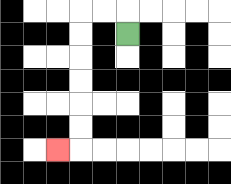{'start': '[5, 1]', 'end': '[2, 6]', 'path_directions': 'U,L,L,D,D,D,D,D,D,L', 'path_coordinates': '[[5, 1], [5, 0], [4, 0], [3, 0], [3, 1], [3, 2], [3, 3], [3, 4], [3, 5], [3, 6], [2, 6]]'}